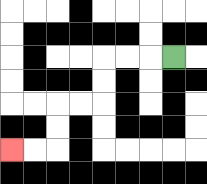{'start': '[7, 2]', 'end': '[0, 6]', 'path_directions': 'L,L,L,D,D,L,L,D,D,L,L', 'path_coordinates': '[[7, 2], [6, 2], [5, 2], [4, 2], [4, 3], [4, 4], [3, 4], [2, 4], [2, 5], [2, 6], [1, 6], [0, 6]]'}